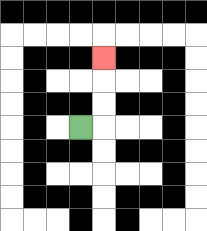{'start': '[3, 5]', 'end': '[4, 2]', 'path_directions': 'R,U,U,U', 'path_coordinates': '[[3, 5], [4, 5], [4, 4], [4, 3], [4, 2]]'}